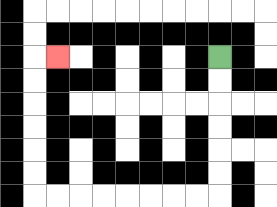{'start': '[9, 2]', 'end': '[2, 2]', 'path_directions': 'D,D,D,D,D,D,L,L,L,L,L,L,L,L,U,U,U,U,U,U,R', 'path_coordinates': '[[9, 2], [9, 3], [9, 4], [9, 5], [9, 6], [9, 7], [9, 8], [8, 8], [7, 8], [6, 8], [5, 8], [4, 8], [3, 8], [2, 8], [1, 8], [1, 7], [1, 6], [1, 5], [1, 4], [1, 3], [1, 2], [2, 2]]'}